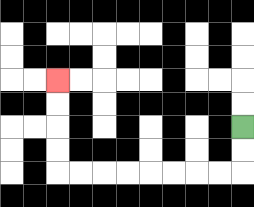{'start': '[10, 5]', 'end': '[2, 3]', 'path_directions': 'D,D,L,L,L,L,L,L,L,L,U,U,U,U', 'path_coordinates': '[[10, 5], [10, 6], [10, 7], [9, 7], [8, 7], [7, 7], [6, 7], [5, 7], [4, 7], [3, 7], [2, 7], [2, 6], [2, 5], [2, 4], [2, 3]]'}